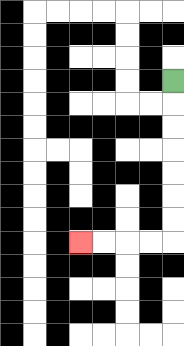{'start': '[7, 3]', 'end': '[3, 10]', 'path_directions': 'D,D,D,D,D,D,D,L,L,L,L', 'path_coordinates': '[[7, 3], [7, 4], [7, 5], [7, 6], [7, 7], [7, 8], [7, 9], [7, 10], [6, 10], [5, 10], [4, 10], [3, 10]]'}